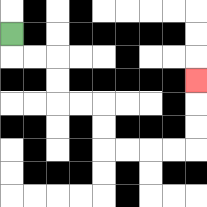{'start': '[0, 1]', 'end': '[8, 3]', 'path_directions': 'D,R,R,D,D,R,R,D,D,R,R,R,R,U,U,U', 'path_coordinates': '[[0, 1], [0, 2], [1, 2], [2, 2], [2, 3], [2, 4], [3, 4], [4, 4], [4, 5], [4, 6], [5, 6], [6, 6], [7, 6], [8, 6], [8, 5], [8, 4], [8, 3]]'}